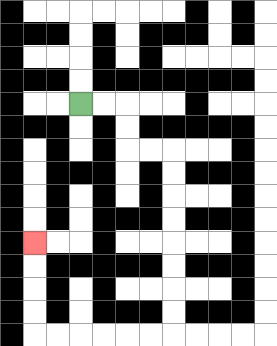{'start': '[3, 4]', 'end': '[1, 10]', 'path_directions': 'R,R,D,D,R,R,D,D,D,D,D,D,D,D,L,L,L,L,L,L,U,U,U,U', 'path_coordinates': '[[3, 4], [4, 4], [5, 4], [5, 5], [5, 6], [6, 6], [7, 6], [7, 7], [7, 8], [7, 9], [7, 10], [7, 11], [7, 12], [7, 13], [7, 14], [6, 14], [5, 14], [4, 14], [3, 14], [2, 14], [1, 14], [1, 13], [1, 12], [1, 11], [1, 10]]'}